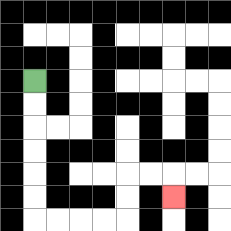{'start': '[1, 3]', 'end': '[7, 8]', 'path_directions': 'D,D,D,D,D,D,R,R,R,R,U,U,R,R,D', 'path_coordinates': '[[1, 3], [1, 4], [1, 5], [1, 6], [1, 7], [1, 8], [1, 9], [2, 9], [3, 9], [4, 9], [5, 9], [5, 8], [5, 7], [6, 7], [7, 7], [7, 8]]'}